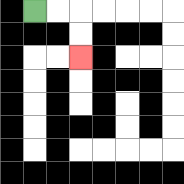{'start': '[1, 0]', 'end': '[3, 2]', 'path_directions': 'R,R,D,D', 'path_coordinates': '[[1, 0], [2, 0], [3, 0], [3, 1], [3, 2]]'}